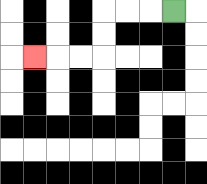{'start': '[7, 0]', 'end': '[1, 2]', 'path_directions': 'L,L,L,D,D,L,L,L', 'path_coordinates': '[[7, 0], [6, 0], [5, 0], [4, 0], [4, 1], [4, 2], [3, 2], [2, 2], [1, 2]]'}